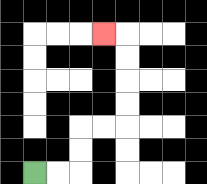{'start': '[1, 7]', 'end': '[4, 1]', 'path_directions': 'R,R,U,U,R,R,U,U,U,U,L', 'path_coordinates': '[[1, 7], [2, 7], [3, 7], [3, 6], [3, 5], [4, 5], [5, 5], [5, 4], [5, 3], [5, 2], [5, 1], [4, 1]]'}